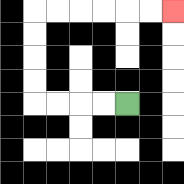{'start': '[5, 4]', 'end': '[7, 0]', 'path_directions': 'L,L,L,L,U,U,U,U,R,R,R,R,R,R', 'path_coordinates': '[[5, 4], [4, 4], [3, 4], [2, 4], [1, 4], [1, 3], [1, 2], [1, 1], [1, 0], [2, 0], [3, 0], [4, 0], [5, 0], [6, 0], [7, 0]]'}